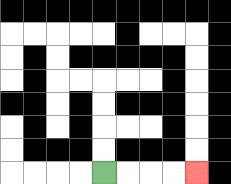{'start': '[4, 7]', 'end': '[8, 7]', 'path_directions': 'R,R,R,R', 'path_coordinates': '[[4, 7], [5, 7], [6, 7], [7, 7], [8, 7]]'}